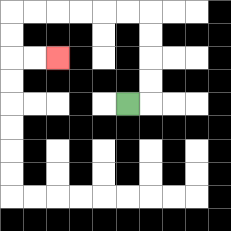{'start': '[5, 4]', 'end': '[2, 2]', 'path_directions': 'R,U,U,U,U,L,L,L,L,L,L,D,D,R,R', 'path_coordinates': '[[5, 4], [6, 4], [6, 3], [6, 2], [6, 1], [6, 0], [5, 0], [4, 0], [3, 0], [2, 0], [1, 0], [0, 0], [0, 1], [0, 2], [1, 2], [2, 2]]'}